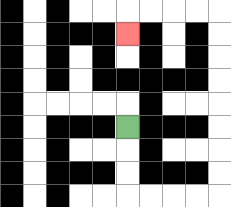{'start': '[5, 5]', 'end': '[5, 1]', 'path_directions': 'D,D,D,R,R,R,R,U,U,U,U,U,U,U,U,L,L,L,L,D', 'path_coordinates': '[[5, 5], [5, 6], [5, 7], [5, 8], [6, 8], [7, 8], [8, 8], [9, 8], [9, 7], [9, 6], [9, 5], [9, 4], [9, 3], [9, 2], [9, 1], [9, 0], [8, 0], [7, 0], [6, 0], [5, 0], [5, 1]]'}